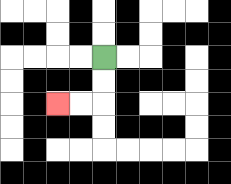{'start': '[4, 2]', 'end': '[2, 4]', 'path_directions': 'D,D,L,L', 'path_coordinates': '[[4, 2], [4, 3], [4, 4], [3, 4], [2, 4]]'}